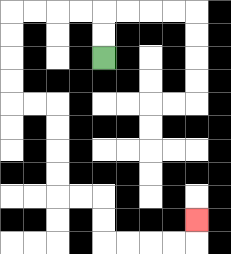{'start': '[4, 2]', 'end': '[8, 9]', 'path_directions': 'U,U,L,L,L,L,D,D,D,D,R,R,D,D,D,D,R,R,D,D,R,R,R,R,U', 'path_coordinates': '[[4, 2], [4, 1], [4, 0], [3, 0], [2, 0], [1, 0], [0, 0], [0, 1], [0, 2], [0, 3], [0, 4], [1, 4], [2, 4], [2, 5], [2, 6], [2, 7], [2, 8], [3, 8], [4, 8], [4, 9], [4, 10], [5, 10], [6, 10], [7, 10], [8, 10], [8, 9]]'}